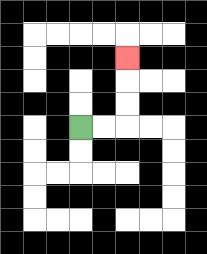{'start': '[3, 5]', 'end': '[5, 2]', 'path_directions': 'R,R,U,U,U', 'path_coordinates': '[[3, 5], [4, 5], [5, 5], [5, 4], [5, 3], [5, 2]]'}